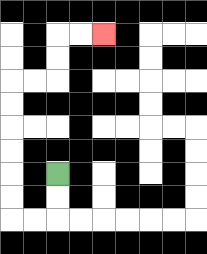{'start': '[2, 7]', 'end': '[4, 1]', 'path_directions': 'D,D,L,L,U,U,U,U,U,U,R,R,U,U,R,R', 'path_coordinates': '[[2, 7], [2, 8], [2, 9], [1, 9], [0, 9], [0, 8], [0, 7], [0, 6], [0, 5], [0, 4], [0, 3], [1, 3], [2, 3], [2, 2], [2, 1], [3, 1], [4, 1]]'}